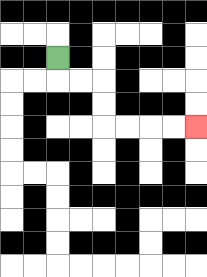{'start': '[2, 2]', 'end': '[8, 5]', 'path_directions': 'D,R,R,D,D,R,R,R,R', 'path_coordinates': '[[2, 2], [2, 3], [3, 3], [4, 3], [4, 4], [4, 5], [5, 5], [6, 5], [7, 5], [8, 5]]'}